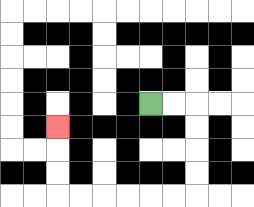{'start': '[6, 4]', 'end': '[2, 5]', 'path_directions': 'R,R,D,D,D,D,L,L,L,L,L,L,U,U,U', 'path_coordinates': '[[6, 4], [7, 4], [8, 4], [8, 5], [8, 6], [8, 7], [8, 8], [7, 8], [6, 8], [5, 8], [4, 8], [3, 8], [2, 8], [2, 7], [2, 6], [2, 5]]'}